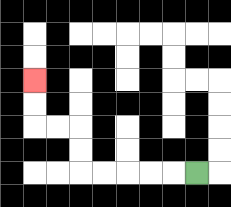{'start': '[8, 7]', 'end': '[1, 3]', 'path_directions': 'L,L,L,L,L,U,U,L,L,U,U', 'path_coordinates': '[[8, 7], [7, 7], [6, 7], [5, 7], [4, 7], [3, 7], [3, 6], [3, 5], [2, 5], [1, 5], [1, 4], [1, 3]]'}